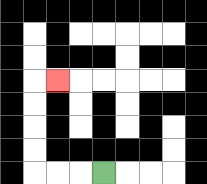{'start': '[4, 7]', 'end': '[2, 3]', 'path_directions': 'L,L,L,U,U,U,U,R', 'path_coordinates': '[[4, 7], [3, 7], [2, 7], [1, 7], [1, 6], [1, 5], [1, 4], [1, 3], [2, 3]]'}